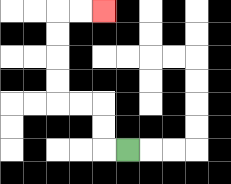{'start': '[5, 6]', 'end': '[4, 0]', 'path_directions': 'L,U,U,L,L,U,U,U,U,R,R', 'path_coordinates': '[[5, 6], [4, 6], [4, 5], [4, 4], [3, 4], [2, 4], [2, 3], [2, 2], [2, 1], [2, 0], [3, 0], [4, 0]]'}